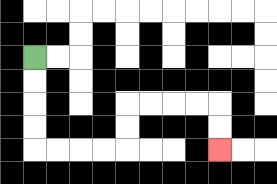{'start': '[1, 2]', 'end': '[9, 6]', 'path_directions': 'D,D,D,D,R,R,R,R,U,U,R,R,R,R,D,D', 'path_coordinates': '[[1, 2], [1, 3], [1, 4], [1, 5], [1, 6], [2, 6], [3, 6], [4, 6], [5, 6], [5, 5], [5, 4], [6, 4], [7, 4], [8, 4], [9, 4], [9, 5], [9, 6]]'}